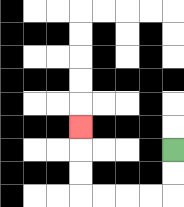{'start': '[7, 6]', 'end': '[3, 5]', 'path_directions': 'D,D,L,L,L,L,U,U,U', 'path_coordinates': '[[7, 6], [7, 7], [7, 8], [6, 8], [5, 8], [4, 8], [3, 8], [3, 7], [3, 6], [3, 5]]'}